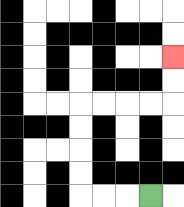{'start': '[6, 8]', 'end': '[7, 2]', 'path_directions': 'L,L,L,U,U,U,U,R,R,R,R,U,U', 'path_coordinates': '[[6, 8], [5, 8], [4, 8], [3, 8], [3, 7], [3, 6], [3, 5], [3, 4], [4, 4], [5, 4], [6, 4], [7, 4], [7, 3], [7, 2]]'}